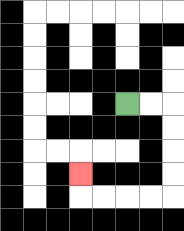{'start': '[5, 4]', 'end': '[3, 7]', 'path_directions': 'R,R,D,D,D,D,L,L,L,L,U', 'path_coordinates': '[[5, 4], [6, 4], [7, 4], [7, 5], [7, 6], [7, 7], [7, 8], [6, 8], [5, 8], [4, 8], [3, 8], [3, 7]]'}